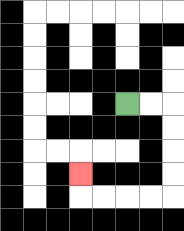{'start': '[5, 4]', 'end': '[3, 7]', 'path_directions': 'R,R,D,D,D,D,L,L,L,L,U', 'path_coordinates': '[[5, 4], [6, 4], [7, 4], [7, 5], [7, 6], [7, 7], [7, 8], [6, 8], [5, 8], [4, 8], [3, 8], [3, 7]]'}